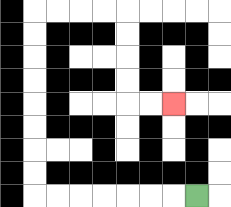{'start': '[8, 8]', 'end': '[7, 4]', 'path_directions': 'L,L,L,L,L,L,L,U,U,U,U,U,U,U,U,R,R,R,R,D,D,D,D,R,R', 'path_coordinates': '[[8, 8], [7, 8], [6, 8], [5, 8], [4, 8], [3, 8], [2, 8], [1, 8], [1, 7], [1, 6], [1, 5], [1, 4], [1, 3], [1, 2], [1, 1], [1, 0], [2, 0], [3, 0], [4, 0], [5, 0], [5, 1], [5, 2], [5, 3], [5, 4], [6, 4], [7, 4]]'}